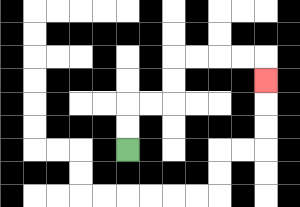{'start': '[5, 6]', 'end': '[11, 3]', 'path_directions': 'U,U,R,R,U,U,R,R,R,R,D', 'path_coordinates': '[[5, 6], [5, 5], [5, 4], [6, 4], [7, 4], [7, 3], [7, 2], [8, 2], [9, 2], [10, 2], [11, 2], [11, 3]]'}